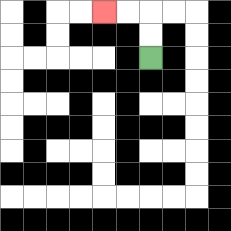{'start': '[6, 2]', 'end': '[4, 0]', 'path_directions': 'U,U,L,L', 'path_coordinates': '[[6, 2], [6, 1], [6, 0], [5, 0], [4, 0]]'}